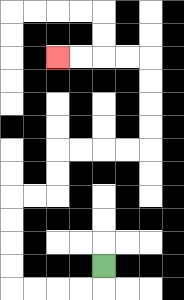{'start': '[4, 11]', 'end': '[2, 2]', 'path_directions': 'D,L,L,L,L,U,U,U,U,R,R,U,U,R,R,R,R,U,U,U,U,L,L,L,L', 'path_coordinates': '[[4, 11], [4, 12], [3, 12], [2, 12], [1, 12], [0, 12], [0, 11], [0, 10], [0, 9], [0, 8], [1, 8], [2, 8], [2, 7], [2, 6], [3, 6], [4, 6], [5, 6], [6, 6], [6, 5], [6, 4], [6, 3], [6, 2], [5, 2], [4, 2], [3, 2], [2, 2]]'}